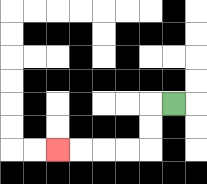{'start': '[7, 4]', 'end': '[2, 6]', 'path_directions': 'L,D,D,L,L,L,L', 'path_coordinates': '[[7, 4], [6, 4], [6, 5], [6, 6], [5, 6], [4, 6], [3, 6], [2, 6]]'}